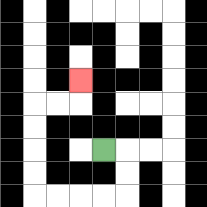{'start': '[4, 6]', 'end': '[3, 3]', 'path_directions': 'R,D,D,L,L,L,L,U,U,U,U,R,R,U', 'path_coordinates': '[[4, 6], [5, 6], [5, 7], [5, 8], [4, 8], [3, 8], [2, 8], [1, 8], [1, 7], [1, 6], [1, 5], [1, 4], [2, 4], [3, 4], [3, 3]]'}